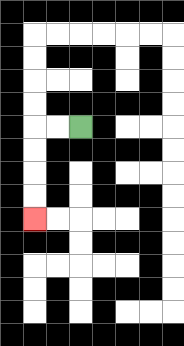{'start': '[3, 5]', 'end': '[1, 9]', 'path_directions': 'L,L,D,D,D,D', 'path_coordinates': '[[3, 5], [2, 5], [1, 5], [1, 6], [1, 7], [1, 8], [1, 9]]'}